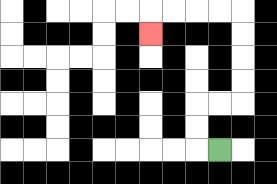{'start': '[9, 6]', 'end': '[6, 1]', 'path_directions': 'L,U,U,R,R,U,U,U,U,L,L,L,L,D', 'path_coordinates': '[[9, 6], [8, 6], [8, 5], [8, 4], [9, 4], [10, 4], [10, 3], [10, 2], [10, 1], [10, 0], [9, 0], [8, 0], [7, 0], [6, 0], [6, 1]]'}